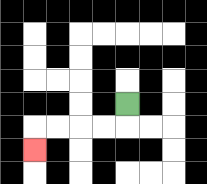{'start': '[5, 4]', 'end': '[1, 6]', 'path_directions': 'D,L,L,L,L,D', 'path_coordinates': '[[5, 4], [5, 5], [4, 5], [3, 5], [2, 5], [1, 5], [1, 6]]'}